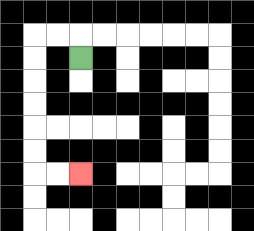{'start': '[3, 2]', 'end': '[3, 7]', 'path_directions': 'U,L,L,D,D,D,D,D,D,R,R', 'path_coordinates': '[[3, 2], [3, 1], [2, 1], [1, 1], [1, 2], [1, 3], [1, 4], [1, 5], [1, 6], [1, 7], [2, 7], [3, 7]]'}